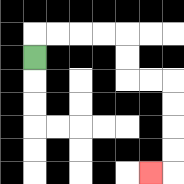{'start': '[1, 2]', 'end': '[6, 7]', 'path_directions': 'U,R,R,R,R,D,D,R,R,D,D,D,D,L', 'path_coordinates': '[[1, 2], [1, 1], [2, 1], [3, 1], [4, 1], [5, 1], [5, 2], [5, 3], [6, 3], [7, 3], [7, 4], [7, 5], [7, 6], [7, 7], [6, 7]]'}